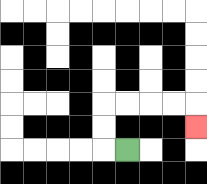{'start': '[5, 6]', 'end': '[8, 5]', 'path_directions': 'L,U,U,R,R,R,R,D', 'path_coordinates': '[[5, 6], [4, 6], [4, 5], [4, 4], [5, 4], [6, 4], [7, 4], [8, 4], [8, 5]]'}